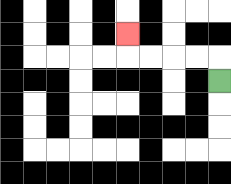{'start': '[9, 3]', 'end': '[5, 1]', 'path_directions': 'U,L,L,L,L,U', 'path_coordinates': '[[9, 3], [9, 2], [8, 2], [7, 2], [6, 2], [5, 2], [5, 1]]'}